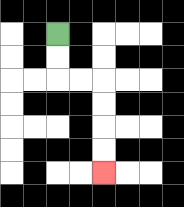{'start': '[2, 1]', 'end': '[4, 7]', 'path_directions': 'D,D,R,R,D,D,D,D', 'path_coordinates': '[[2, 1], [2, 2], [2, 3], [3, 3], [4, 3], [4, 4], [4, 5], [4, 6], [4, 7]]'}